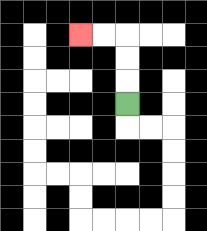{'start': '[5, 4]', 'end': '[3, 1]', 'path_directions': 'U,U,U,L,L', 'path_coordinates': '[[5, 4], [5, 3], [5, 2], [5, 1], [4, 1], [3, 1]]'}